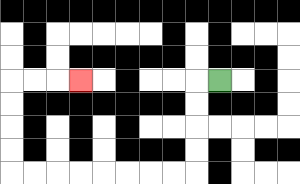{'start': '[9, 3]', 'end': '[3, 3]', 'path_directions': 'L,D,D,D,D,L,L,L,L,L,L,L,L,U,U,U,U,R,R,R', 'path_coordinates': '[[9, 3], [8, 3], [8, 4], [8, 5], [8, 6], [8, 7], [7, 7], [6, 7], [5, 7], [4, 7], [3, 7], [2, 7], [1, 7], [0, 7], [0, 6], [0, 5], [0, 4], [0, 3], [1, 3], [2, 3], [3, 3]]'}